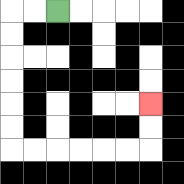{'start': '[2, 0]', 'end': '[6, 4]', 'path_directions': 'L,L,D,D,D,D,D,D,R,R,R,R,R,R,U,U', 'path_coordinates': '[[2, 0], [1, 0], [0, 0], [0, 1], [0, 2], [0, 3], [0, 4], [0, 5], [0, 6], [1, 6], [2, 6], [3, 6], [4, 6], [5, 6], [6, 6], [6, 5], [6, 4]]'}